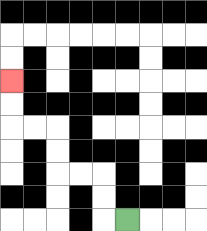{'start': '[5, 9]', 'end': '[0, 3]', 'path_directions': 'L,U,U,L,L,U,U,L,L,U,U', 'path_coordinates': '[[5, 9], [4, 9], [4, 8], [4, 7], [3, 7], [2, 7], [2, 6], [2, 5], [1, 5], [0, 5], [0, 4], [0, 3]]'}